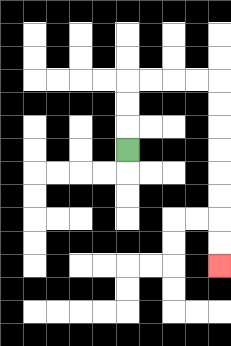{'start': '[5, 6]', 'end': '[9, 11]', 'path_directions': 'U,U,U,R,R,R,R,D,D,D,D,D,D,D,D', 'path_coordinates': '[[5, 6], [5, 5], [5, 4], [5, 3], [6, 3], [7, 3], [8, 3], [9, 3], [9, 4], [9, 5], [9, 6], [9, 7], [9, 8], [9, 9], [9, 10], [9, 11]]'}